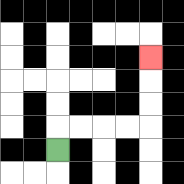{'start': '[2, 6]', 'end': '[6, 2]', 'path_directions': 'U,R,R,R,R,U,U,U', 'path_coordinates': '[[2, 6], [2, 5], [3, 5], [4, 5], [5, 5], [6, 5], [6, 4], [6, 3], [6, 2]]'}